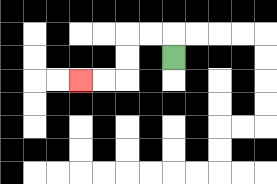{'start': '[7, 2]', 'end': '[3, 3]', 'path_directions': 'U,L,L,D,D,L,L', 'path_coordinates': '[[7, 2], [7, 1], [6, 1], [5, 1], [5, 2], [5, 3], [4, 3], [3, 3]]'}